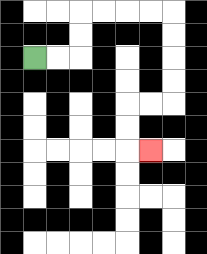{'start': '[1, 2]', 'end': '[6, 6]', 'path_directions': 'R,R,U,U,R,R,R,R,D,D,D,D,L,L,D,D,R', 'path_coordinates': '[[1, 2], [2, 2], [3, 2], [3, 1], [3, 0], [4, 0], [5, 0], [6, 0], [7, 0], [7, 1], [7, 2], [7, 3], [7, 4], [6, 4], [5, 4], [5, 5], [5, 6], [6, 6]]'}